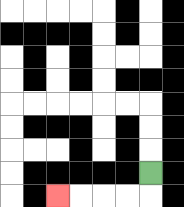{'start': '[6, 7]', 'end': '[2, 8]', 'path_directions': 'D,L,L,L,L', 'path_coordinates': '[[6, 7], [6, 8], [5, 8], [4, 8], [3, 8], [2, 8]]'}